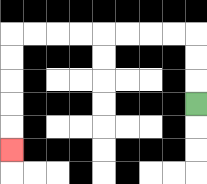{'start': '[8, 4]', 'end': '[0, 6]', 'path_directions': 'U,U,U,L,L,L,L,L,L,L,L,D,D,D,D,D', 'path_coordinates': '[[8, 4], [8, 3], [8, 2], [8, 1], [7, 1], [6, 1], [5, 1], [4, 1], [3, 1], [2, 1], [1, 1], [0, 1], [0, 2], [0, 3], [0, 4], [0, 5], [0, 6]]'}